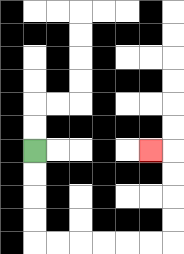{'start': '[1, 6]', 'end': '[6, 6]', 'path_directions': 'D,D,D,D,R,R,R,R,R,R,U,U,U,U,L', 'path_coordinates': '[[1, 6], [1, 7], [1, 8], [1, 9], [1, 10], [2, 10], [3, 10], [4, 10], [5, 10], [6, 10], [7, 10], [7, 9], [7, 8], [7, 7], [7, 6], [6, 6]]'}